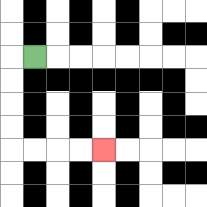{'start': '[1, 2]', 'end': '[4, 6]', 'path_directions': 'L,D,D,D,D,R,R,R,R', 'path_coordinates': '[[1, 2], [0, 2], [0, 3], [0, 4], [0, 5], [0, 6], [1, 6], [2, 6], [3, 6], [4, 6]]'}